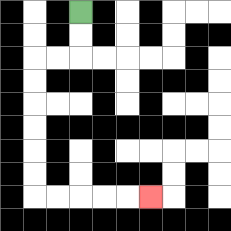{'start': '[3, 0]', 'end': '[6, 8]', 'path_directions': 'D,D,L,L,D,D,D,D,D,D,R,R,R,R,R', 'path_coordinates': '[[3, 0], [3, 1], [3, 2], [2, 2], [1, 2], [1, 3], [1, 4], [1, 5], [1, 6], [1, 7], [1, 8], [2, 8], [3, 8], [4, 8], [5, 8], [6, 8]]'}